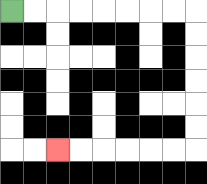{'start': '[0, 0]', 'end': '[2, 6]', 'path_directions': 'R,R,R,R,R,R,R,R,D,D,D,D,D,D,L,L,L,L,L,L', 'path_coordinates': '[[0, 0], [1, 0], [2, 0], [3, 0], [4, 0], [5, 0], [6, 0], [7, 0], [8, 0], [8, 1], [8, 2], [8, 3], [8, 4], [8, 5], [8, 6], [7, 6], [6, 6], [5, 6], [4, 6], [3, 6], [2, 6]]'}